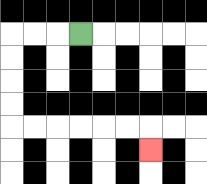{'start': '[3, 1]', 'end': '[6, 6]', 'path_directions': 'L,L,L,D,D,D,D,R,R,R,R,R,R,D', 'path_coordinates': '[[3, 1], [2, 1], [1, 1], [0, 1], [0, 2], [0, 3], [0, 4], [0, 5], [1, 5], [2, 5], [3, 5], [4, 5], [5, 5], [6, 5], [6, 6]]'}